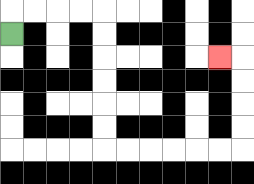{'start': '[0, 1]', 'end': '[9, 2]', 'path_directions': 'U,R,R,R,R,D,D,D,D,D,D,R,R,R,R,R,R,U,U,U,U,L', 'path_coordinates': '[[0, 1], [0, 0], [1, 0], [2, 0], [3, 0], [4, 0], [4, 1], [4, 2], [4, 3], [4, 4], [4, 5], [4, 6], [5, 6], [6, 6], [7, 6], [8, 6], [9, 6], [10, 6], [10, 5], [10, 4], [10, 3], [10, 2], [9, 2]]'}